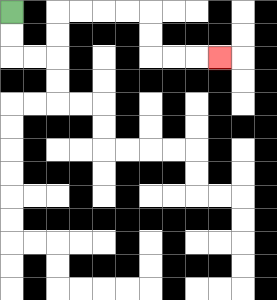{'start': '[0, 0]', 'end': '[9, 2]', 'path_directions': 'D,D,R,R,U,U,R,R,R,R,D,D,R,R,R', 'path_coordinates': '[[0, 0], [0, 1], [0, 2], [1, 2], [2, 2], [2, 1], [2, 0], [3, 0], [4, 0], [5, 0], [6, 0], [6, 1], [6, 2], [7, 2], [8, 2], [9, 2]]'}